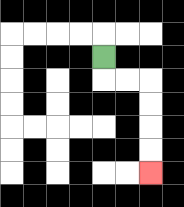{'start': '[4, 2]', 'end': '[6, 7]', 'path_directions': 'D,R,R,D,D,D,D', 'path_coordinates': '[[4, 2], [4, 3], [5, 3], [6, 3], [6, 4], [6, 5], [6, 6], [6, 7]]'}